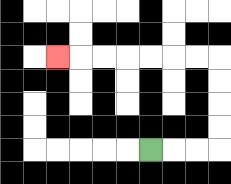{'start': '[6, 6]', 'end': '[2, 2]', 'path_directions': 'R,R,R,U,U,U,U,L,L,L,L,L,L,L', 'path_coordinates': '[[6, 6], [7, 6], [8, 6], [9, 6], [9, 5], [9, 4], [9, 3], [9, 2], [8, 2], [7, 2], [6, 2], [5, 2], [4, 2], [3, 2], [2, 2]]'}